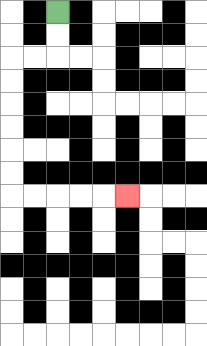{'start': '[2, 0]', 'end': '[5, 8]', 'path_directions': 'D,D,L,L,D,D,D,D,D,D,R,R,R,R,R', 'path_coordinates': '[[2, 0], [2, 1], [2, 2], [1, 2], [0, 2], [0, 3], [0, 4], [0, 5], [0, 6], [0, 7], [0, 8], [1, 8], [2, 8], [3, 8], [4, 8], [5, 8]]'}